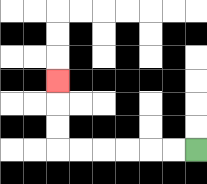{'start': '[8, 6]', 'end': '[2, 3]', 'path_directions': 'L,L,L,L,L,L,U,U,U', 'path_coordinates': '[[8, 6], [7, 6], [6, 6], [5, 6], [4, 6], [3, 6], [2, 6], [2, 5], [2, 4], [2, 3]]'}